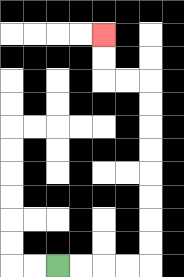{'start': '[2, 11]', 'end': '[4, 1]', 'path_directions': 'R,R,R,R,U,U,U,U,U,U,U,U,L,L,U,U', 'path_coordinates': '[[2, 11], [3, 11], [4, 11], [5, 11], [6, 11], [6, 10], [6, 9], [6, 8], [6, 7], [6, 6], [6, 5], [6, 4], [6, 3], [5, 3], [4, 3], [4, 2], [4, 1]]'}